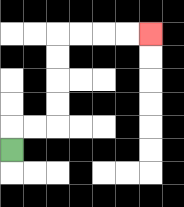{'start': '[0, 6]', 'end': '[6, 1]', 'path_directions': 'U,R,R,U,U,U,U,R,R,R,R', 'path_coordinates': '[[0, 6], [0, 5], [1, 5], [2, 5], [2, 4], [2, 3], [2, 2], [2, 1], [3, 1], [4, 1], [5, 1], [6, 1]]'}